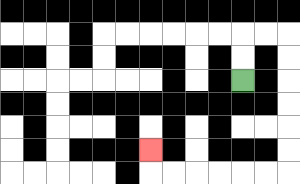{'start': '[10, 3]', 'end': '[6, 6]', 'path_directions': 'U,U,R,R,D,D,D,D,D,D,L,L,L,L,L,L,U', 'path_coordinates': '[[10, 3], [10, 2], [10, 1], [11, 1], [12, 1], [12, 2], [12, 3], [12, 4], [12, 5], [12, 6], [12, 7], [11, 7], [10, 7], [9, 7], [8, 7], [7, 7], [6, 7], [6, 6]]'}